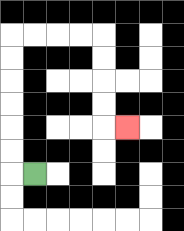{'start': '[1, 7]', 'end': '[5, 5]', 'path_directions': 'L,U,U,U,U,U,U,R,R,R,R,D,D,D,D,R', 'path_coordinates': '[[1, 7], [0, 7], [0, 6], [0, 5], [0, 4], [0, 3], [0, 2], [0, 1], [1, 1], [2, 1], [3, 1], [4, 1], [4, 2], [4, 3], [4, 4], [4, 5], [5, 5]]'}